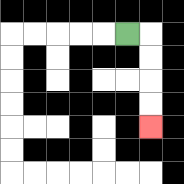{'start': '[5, 1]', 'end': '[6, 5]', 'path_directions': 'R,D,D,D,D', 'path_coordinates': '[[5, 1], [6, 1], [6, 2], [6, 3], [6, 4], [6, 5]]'}